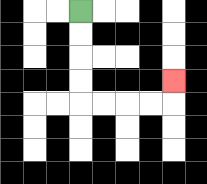{'start': '[3, 0]', 'end': '[7, 3]', 'path_directions': 'D,D,D,D,R,R,R,R,U', 'path_coordinates': '[[3, 0], [3, 1], [3, 2], [3, 3], [3, 4], [4, 4], [5, 4], [6, 4], [7, 4], [7, 3]]'}